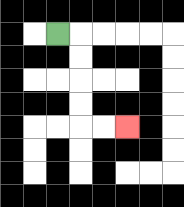{'start': '[2, 1]', 'end': '[5, 5]', 'path_directions': 'R,D,D,D,D,R,R', 'path_coordinates': '[[2, 1], [3, 1], [3, 2], [3, 3], [3, 4], [3, 5], [4, 5], [5, 5]]'}